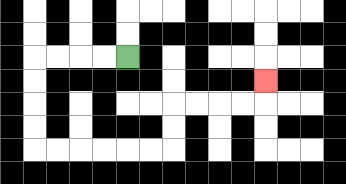{'start': '[5, 2]', 'end': '[11, 3]', 'path_directions': 'L,L,L,L,D,D,D,D,R,R,R,R,R,R,U,U,R,R,R,R,U', 'path_coordinates': '[[5, 2], [4, 2], [3, 2], [2, 2], [1, 2], [1, 3], [1, 4], [1, 5], [1, 6], [2, 6], [3, 6], [4, 6], [5, 6], [6, 6], [7, 6], [7, 5], [7, 4], [8, 4], [9, 4], [10, 4], [11, 4], [11, 3]]'}